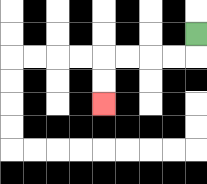{'start': '[8, 1]', 'end': '[4, 4]', 'path_directions': 'D,L,L,L,L,D,D', 'path_coordinates': '[[8, 1], [8, 2], [7, 2], [6, 2], [5, 2], [4, 2], [4, 3], [4, 4]]'}